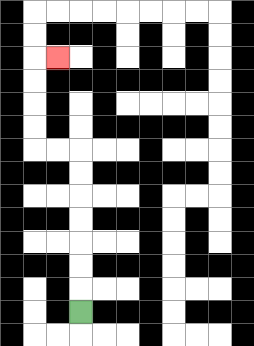{'start': '[3, 13]', 'end': '[2, 2]', 'path_directions': 'U,U,U,U,U,U,U,L,L,U,U,U,U,R', 'path_coordinates': '[[3, 13], [3, 12], [3, 11], [3, 10], [3, 9], [3, 8], [3, 7], [3, 6], [2, 6], [1, 6], [1, 5], [1, 4], [1, 3], [1, 2], [2, 2]]'}